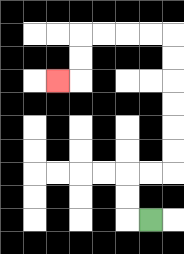{'start': '[6, 9]', 'end': '[2, 3]', 'path_directions': 'L,U,U,R,R,U,U,U,U,U,U,L,L,L,L,D,D,L', 'path_coordinates': '[[6, 9], [5, 9], [5, 8], [5, 7], [6, 7], [7, 7], [7, 6], [7, 5], [7, 4], [7, 3], [7, 2], [7, 1], [6, 1], [5, 1], [4, 1], [3, 1], [3, 2], [3, 3], [2, 3]]'}